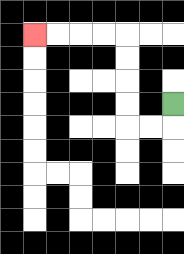{'start': '[7, 4]', 'end': '[1, 1]', 'path_directions': 'D,L,L,U,U,U,U,L,L,L,L', 'path_coordinates': '[[7, 4], [7, 5], [6, 5], [5, 5], [5, 4], [5, 3], [5, 2], [5, 1], [4, 1], [3, 1], [2, 1], [1, 1]]'}